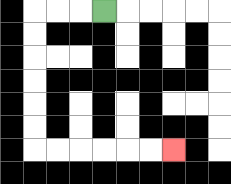{'start': '[4, 0]', 'end': '[7, 6]', 'path_directions': 'L,L,L,D,D,D,D,D,D,R,R,R,R,R,R', 'path_coordinates': '[[4, 0], [3, 0], [2, 0], [1, 0], [1, 1], [1, 2], [1, 3], [1, 4], [1, 5], [1, 6], [2, 6], [3, 6], [4, 6], [5, 6], [6, 6], [7, 6]]'}